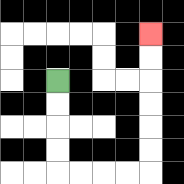{'start': '[2, 3]', 'end': '[6, 1]', 'path_directions': 'D,D,D,D,R,R,R,R,U,U,U,U,U,U', 'path_coordinates': '[[2, 3], [2, 4], [2, 5], [2, 6], [2, 7], [3, 7], [4, 7], [5, 7], [6, 7], [6, 6], [6, 5], [6, 4], [6, 3], [6, 2], [6, 1]]'}